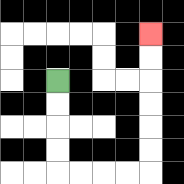{'start': '[2, 3]', 'end': '[6, 1]', 'path_directions': 'D,D,D,D,R,R,R,R,U,U,U,U,U,U', 'path_coordinates': '[[2, 3], [2, 4], [2, 5], [2, 6], [2, 7], [3, 7], [4, 7], [5, 7], [6, 7], [6, 6], [6, 5], [6, 4], [6, 3], [6, 2], [6, 1]]'}